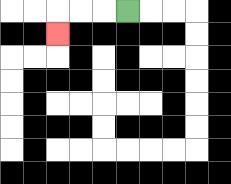{'start': '[5, 0]', 'end': '[2, 1]', 'path_directions': 'L,L,L,D', 'path_coordinates': '[[5, 0], [4, 0], [3, 0], [2, 0], [2, 1]]'}